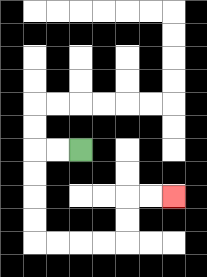{'start': '[3, 6]', 'end': '[7, 8]', 'path_directions': 'L,L,D,D,D,D,R,R,R,R,U,U,R,R', 'path_coordinates': '[[3, 6], [2, 6], [1, 6], [1, 7], [1, 8], [1, 9], [1, 10], [2, 10], [3, 10], [4, 10], [5, 10], [5, 9], [5, 8], [6, 8], [7, 8]]'}